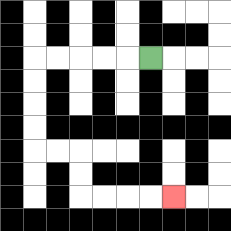{'start': '[6, 2]', 'end': '[7, 8]', 'path_directions': 'L,L,L,L,L,D,D,D,D,R,R,D,D,R,R,R,R', 'path_coordinates': '[[6, 2], [5, 2], [4, 2], [3, 2], [2, 2], [1, 2], [1, 3], [1, 4], [1, 5], [1, 6], [2, 6], [3, 6], [3, 7], [3, 8], [4, 8], [5, 8], [6, 8], [7, 8]]'}